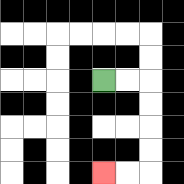{'start': '[4, 3]', 'end': '[4, 7]', 'path_directions': 'R,R,D,D,D,D,L,L', 'path_coordinates': '[[4, 3], [5, 3], [6, 3], [6, 4], [6, 5], [6, 6], [6, 7], [5, 7], [4, 7]]'}